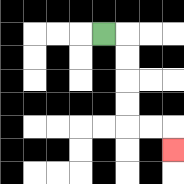{'start': '[4, 1]', 'end': '[7, 6]', 'path_directions': 'R,D,D,D,D,R,R,D', 'path_coordinates': '[[4, 1], [5, 1], [5, 2], [5, 3], [5, 4], [5, 5], [6, 5], [7, 5], [7, 6]]'}